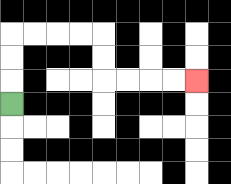{'start': '[0, 4]', 'end': '[8, 3]', 'path_directions': 'U,U,U,R,R,R,R,D,D,R,R,R,R', 'path_coordinates': '[[0, 4], [0, 3], [0, 2], [0, 1], [1, 1], [2, 1], [3, 1], [4, 1], [4, 2], [4, 3], [5, 3], [6, 3], [7, 3], [8, 3]]'}